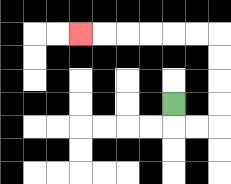{'start': '[7, 4]', 'end': '[3, 1]', 'path_directions': 'D,R,R,U,U,U,U,L,L,L,L,L,L', 'path_coordinates': '[[7, 4], [7, 5], [8, 5], [9, 5], [9, 4], [9, 3], [9, 2], [9, 1], [8, 1], [7, 1], [6, 1], [5, 1], [4, 1], [3, 1]]'}